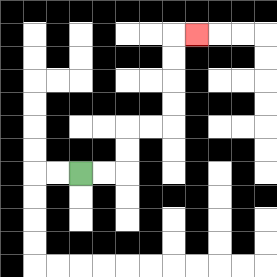{'start': '[3, 7]', 'end': '[8, 1]', 'path_directions': 'R,R,U,U,R,R,U,U,U,U,R', 'path_coordinates': '[[3, 7], [4, 7], [5, 7], [5, 6], [5, 5], [6, 5], [7, 5], [7, 4], [7, 3], [7, 2], [7, 1], [8, 1]]'}